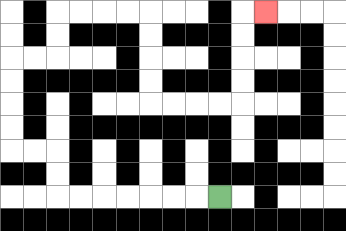{'start': '[9, 8]', 'end': '[11, 0]', 'path_directions': 'L,L,L,L,L,L,L,U,U,L,L,U,U,U,U,R,R,U,U,R,R,R,R,D,D,D,D,R,R,R,R,U,U,U,U,R', 'path_coordinates': '[[9, 8], [8, 8], [7, 8], [6, 8], [5, 8], [4, 8], [3, 8], [2, 8], [2, 7], [2, 6], [1, 6], [0, 6], [0, 5], [0, 4], [0, 3], [0, 2], [1, 2], [2, 2], [2, 1], [2, 0], [3, 0], [4, 0], [5, 0], [6, 0], [6, 1], [6, 2], [6, 3], [6, 4], [7, 4], [8, 4], [9, 4], [10, 4], [10, 3], [10, 2], [10, 1], [10, 0], [11, 0]]'}